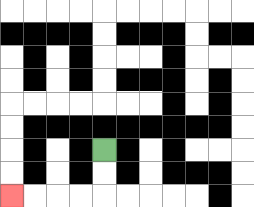{'start': '[4, 6]', 'end': '[0, 8]', 'path_directions': 'D,D,L,L,L,L', 'path_coordinates': '[[4, 6], [4, 7], [4, 8], [3, 8], [2, 8], [1, 8], [0, 8]]'}